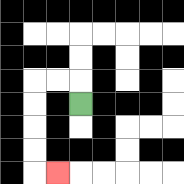{'start': '[3, 4]', 'end': '[2, 7]', 'path_directions': 'U,L,L,D,D,D,D,R', 'path_coordinates': '[[3, 4], [3, 3], [2, 3], [1, 3], [1, 4], [1, 5], [1, 6], [1, 7], [2, 7]]'}